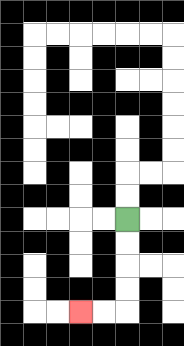{'start': '[5, 9]', 'end': '[3, 13]', 'path_directions': 'D,D,D,D,L,L', 'path_coordinates': '[[5, 9], [5, 10], [5, 11], [5, 12], [5, 13], [4, 13], [3, 13]]'}